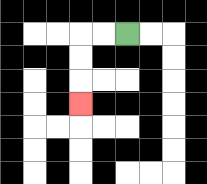{'start': '[5, 1]', 'end': '[3, 4]', 'path_directions': 'L,L,D,D,D', 'path_coordinates': '[[5, 1], [4, 1], [3, 1], [3, 2], [3, 3], [3, 4]]'}